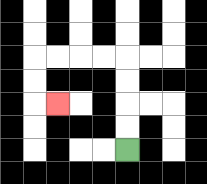{'start': '[5, 6]', 'end': '[2, 4]', 'path_directions': 'U,U,U,U,L,L,L,L,D,D,R', 'path_coordinates': '[[5, 6], [5, 5], [5, 4], [5, 3], [5, 2], [4, 2], [3, 2], [2, 2], [1, 2], [1, 3], [1, 4], [2, 4]]'}